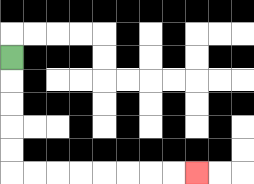{'start': '[0, 2]', 'end': '[8, 7]', 'path_directions': 'D,D,D,D,D,R,R,R,R,R,R,R,R', 'path_coordinates': '[[0, 2], [0, 3], [0, 4], [0, 5], [0, 6], [0, 7], [1, 7], [2, 7], [3, 7], [4, 7], [5, 7], [6, 7], [7, 7], [8, 7]]'}